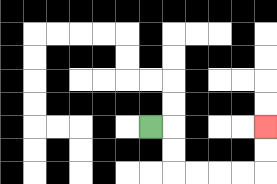{'start': '[6, 5]', 'end': '[11, 5]', 'path_directions': 'R,D,D,R,R,R,R,U,U', 'path_coordinates': '[[6, 5], [7, 5], [7, 6], [7, 7], [8, 7], [9, 7], [10, 7], [11, 7], [11, 6], [11, 5]]'}